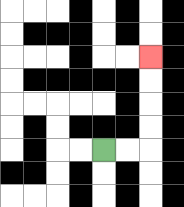{'start': '[4, 6]', 'end': '[6, 2]', 'path_directions': 'R,R,U,U,U,U', 'path_coordinates': '[[4, 6], [5, 6], [6, 6], [6, 5], [6, 4], [6, 3], [6, 2]]'}